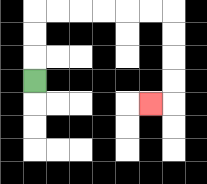{'start': '[1, 3]', 'end': '[6, 4]', 'path_directions': 'U,U,U,R,R,R,R,R,R,D,D,D,D,L', 'path_coordinates': '[[1, 3], [1, 2], [1, 1], [1, 0], [2, 0], [3, 0], [4, 0], [5, 0], [6, 0], [7, 0], [7, 1], [7, 2], [7, 3], [7, 4], [6, 4]]'}